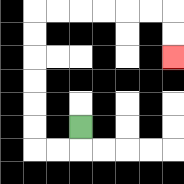{'start': '[3, 5]', 'end': '[7, 2]', 'path_directions': 'D,L,L,U,U,U,U,U,U,R,R,R,R,R,R,D,D', 'path_coordinates': '[[3, 5], [3, 6], [2, 6], [1, 6], [1, 5], [1, 4], [1, 3], [1, 2], [1, 1], [1, 0], [2, 0], [3, 0], [4, 0], [5, 0], [6, 0], [7, 0], [7, 1], [7, 2]]'}